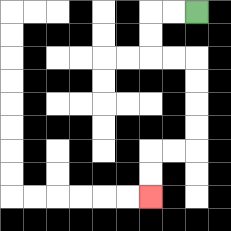{'start': '[8, 0]', 'end': '[6, 8]', 'path_directions': 'L,L,D,D,R,R,D,D,D,D,L,L,D,D', 'path_coordinates': '[[8, 0], [7, 0], [6, 0], [6, 1], [6, 2], [7, 2], [8, 2], [8, 3], [8, 4], [8, 5], [8, 6], [7, 6], [6, 6], [6, 7], [6, 8]]'}